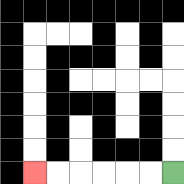{'start': '[7, 7]', 'end': '[1, 7]', 'path_directions': 'L,L,L,L,L,L', 'path_coordinates': '[[7, 7], [6, 7], [5, 7], [4, 7], [3, 7], [2, 7], [1, 7]]'}